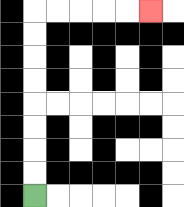{'start': '[1, 8]', 'end': '[6, 0]', 'path_directions': 'U,U,U,U,U,U,U,U,R,R,R,R,R', 'path_coordinates': '[[1, 8], [1, 7], [1, 6], [1, 5], [1, 4], [1, 3], [1, 2], [1, 1], [1, 0], [2, 0], [3, 0], [4, 0], [5, 0], [6, 0]]'}